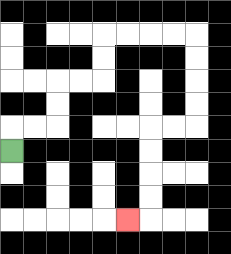{'start': '[0, 6]', 'end': '[5, 9]', 'path_directions': 'U,R,R,U,U,R,R,U,U,R,R,R,R,D,D,D,D,L,L,D,D,D,D,L', 'path_coordinates': '[[0, 6], [0, 5], [1, 5], [2, 5], [2, 4], [2, 3], [3, 3], [4, 3], [4, 2], [4, 1], [5, 1], [6, 1], [7, 1], [8, 1], [8, 2], [8, 3], [8, 4], [8, 5], [7, 5], [6, 5], [6, 6], [6, 7], [6, 8], [6, 9], [5, 9]]'}